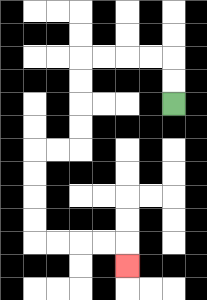{'start': '[7, 4]', 'end': '[5, 11]', 'path_directions': 'U,U,L,L,L,L,D,D,D,D,L,L,D,D,D,D,R,R,R,R,D', 'path_coordinates': '[[7, 4], [7, 3], [7, 2], [6, 2], [5, 2], [4, 2], [3, 2], [3, 3], [3, 4], [3, 5], [3, 6], [2, 6], [1, 6], [1, 7], [1, 8], [1, 9], [1, 10], [2, 10], [3, 10], [4, 10], [5, 10], [5, 11]]'}